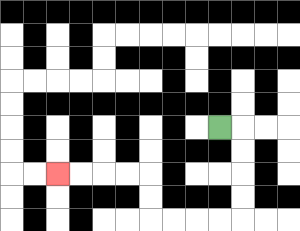{'start': '[9, 5]', 'end': '[2, 7]', 'path_directions': 'R,D,D,D,D,L,L,L,L,U,U,L,L,L,L', 'path_coordinates': '[[9, 5], [10, 5], [10, 6], [10, 7], [10, 8], [10, 9], [9, 9], [8, 9], [7, 9], [6, 9], [6, 8], [6, 7], [5, 7], [4, 7], [3, 7], [2, 7]]'}